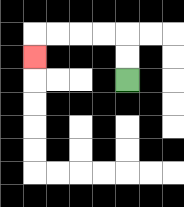{'start': '[5, 3]', 'end': '[1, 2]', 'path_directions': 'U,U,L,L,L,L,D', 'path_coordinates': '[[5, 3], [5, 2], [5, 1], [4, 1], [3, 1], [2, 1], [1, 1], [1, 2]]'}